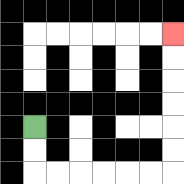{'start': '[1, 5]', 'end': '[7, 1]', 'path_directions': 'D,D,R,R,R,R,R,R,U,U,U,U,U,U', 'path_coordinates': '[[1, 5], [1, 6], [1, 7], [2, 7], [3, 7], [4, 7], [5, 7], [6, 7], [7, 7], [7, 6], [7, 5], [7, 4], [7, 3], [7, 2], [7, 1]]'}